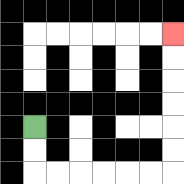{'start': '[1, 5]', 'end': '[7, 1]', 'path_directions': 'D,D,R,R,R,R,R,R,U,U,U,U,U,U', 'path_coordinates': '[[1, 5], [1, 6], [1, 7], [2, 7], [3, 7], [4, 7], [5, 7], [6, 7], [7, 7], [7, 6], [7, 5], [7, 4], [7, 3], [7, 2], [7, 1]]'}